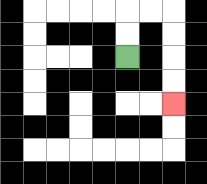{'start': '[5, 2]', 'end': '[7, 4]', 'path_directions': 'U,U,R,R,D,D,D,D', 'path_coordinates': '[[5, 2], [5, 1], [5, 0], [6, 0], [7, 0], [7, 1], [7, 2], [7, 3], [7, 4]]'}